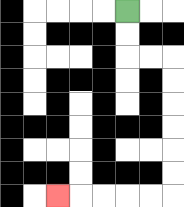{'start': '[5, 0]', 'end': '[2, 8]', 'path_directions': 'D,D,R,R,D,D,D,D,D,D,L,L,L,L,L', 'path_coordinates': '[[5, 0], [5, 1], [5, 2], [6, 2], [7, 2], [7, 3], [7, 4], [7, 5], [7, 6], [7, 7], [7, 8], [6, 8], [5, 8], [4, 8], [3, 8], [2, 8]]'}